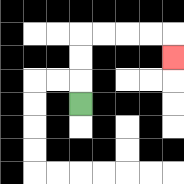{'start': '[3, 4]', 'end': '[7, 2]', 'path_directions': 'U,U,U,R,R,R,R,D', 'path_coordinates': '[[3, 4], [3, 3], [3, 2], [3, 1], [4, 1], [5, 1], [6, 1], [7, 1], [7, 2]]'}